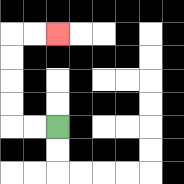{'start': '[2, 5]', 'end': '[2, 1]', 'path_directions': 'L,L,U,U,U,U,R,R', 'path_coordinates': '[[2, 5], [1, 5], [0, 5], [0, 4], [0, 3], [0, 2], [0, 1], [1, 1], [2, 1]]'}